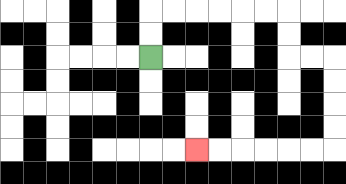{'start': '[6, 2]', 'end': '[8, 6]', 'path_directions': 'U,U,R,R,R,R,R,R,D,D,R,R,D,D,D,D,L,L,L,L,L,L', 'path_coordinates': '[[6, 2], [6, 1], [6, 0], [7, 0], [8, 0], [9, 0], [10, 0], [11, 0], [12, 0], [12, 1], [12, 2], [13, 2], [14, 2], [14, 3], [14, 4], [14, 5], [14, 6], [13, 6], [12, 6], [11, 6], [10, 6], [9, 6], [8, 6]]'}